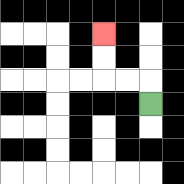{'start': '[6, 4]', 'end': '[4, 1]', 'path_directions': 'U,L,L,U,U', 'path_coordinates': '[[6, 4], [6, 3], [5, 3], [4, 3], [4, 2], [4, 1]]'}